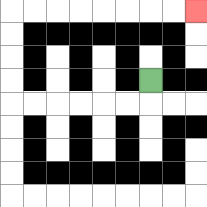{'start': '[6, 3]', 'end': '[8, 0]', 'path_directions': 'D,L,L,L,L,L,L,U,U,U,U,R,R,R,R,R,R,R,R', 'path_coordinates': '[[6, 3], [6, 4], [5, 4], [4, 4], [3, 4], [2, 4], [1, 4], [0, 4], [0, 3], [0, 2], [0, 1], [0, 0], [1, 0], [2, 0], [3, 0], [4, 0], [5, 0], [6, 0], [7, 0], [8, 0]]'}